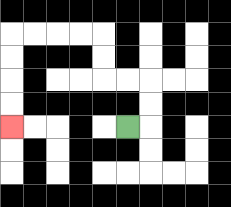{'start': '[5, 5]', 'end': '[0, 5]', 'path_directions': 'R,U,U,L,L,U,U,L,L,L,L,D,D,D,D', 'path_coordinates': '[[5, 5], [6, 5], [6, 4], [6, 3], [5, 3], [4, 3], [4, 2], [4, 1], [3, 1], [2, 1], [1, 1], [0, 1], [0, 2], [0, 3], [0, 4], [0, 5]]'}